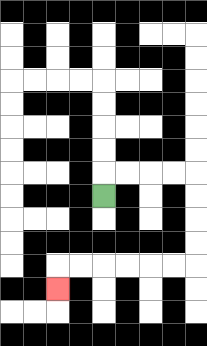{'start': '[4, 8]', 'end': '[2, 12]', 'path_directions': 'U,R,R,R,R,D,D,D,D,L,L,L,L,L,L,D', 'path_coordinates': '[[4, 8], [4, 7], [5, 7], [6, 7], [7, 7], [8, 7], [8, 8], [8, 9], [8, 10], [8, 11], [7, 11], [6, 11], [5, 11], [4, 11], [3, 11], [2, 11], [2, 12]]'}